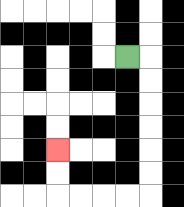{'start': '[5, 2]', 'end': '[2, 6]', 'path_directions': 'R,D,D,D,D,D,D,L,L,L,L,U,U', 'path_coordinates': '[[5, 2], [6, 2], [6, 3], [6, 4], [6, 5], [6, 6], [6, 7], [6, 8], [5, 8], [4, 8], [3, 8], [2, 8], [2, 7], [2, 6]]'}